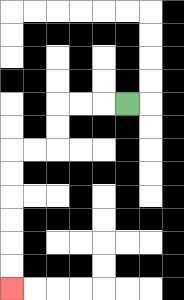{'start': '[5, 4]', 'end': '[0, 12]', 'path_directions': 'L,L,L,D,D,L,L,D,D,D,D,D,D', 'path_coordinates': '[[5, 4], [4, 4], [3, 4], [2, 4], [2, 5], [2, 6], [1, 6], [0, 6], [0, 7], [0, 8], [0, 9], [0, 10], [0, 11], [0, 12]]'}